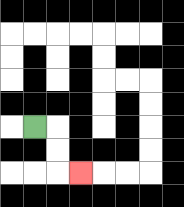{'start': '[1, 5]', 'end': '[3, 7]', 'path_directions': 'R,D,D,R', 'path_coordinates': '[[1, 5], [2, 5], [2, 6], [2, 7], [3, 7]]'}